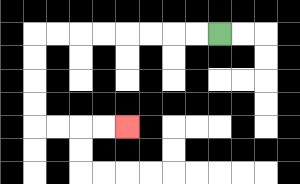{'start': '[9, 1]', 'end': '[5, 5]', 'path_directions': 'L,L,L,L,L,L,L,L,D,D,D,D,R,R,R,R', 'path_coordinates': '[[9, 1], [8, 1], [7, 1], [6, 1], [5, 1], [4, 1], [3, 1], [2, 1], [1, 1], [1, 2], [1, 3], [1, 4], [1, 5], [2, 5], [3, 5], [4, 5], [5, 5]]'}